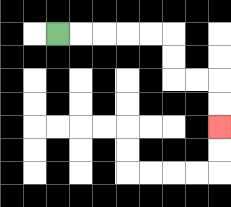{'start': '[2, 1]', 'end': '[9, 5]', 'path_directions': 'R,R,R,R,R,D,D,R,R,D,D', 'path_coordinates': '[[2, 1], [3, 1], [4, 1], [5, 1], [6, 1], [7, 1], [7, 2], [7, 3], [8, 3], [9, 3], [9, 4], [9, 5]]'}